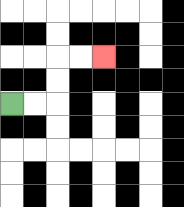{'start': '[0, 4]', 'end': '[4, 2]', 'path_directions': 'R,R,U,U,R,R', 'path_coordinates': '[[0, 4], [1, 4], [2, 4], [2, 3], [2, 2], [3, 2], [4, 2]]'}